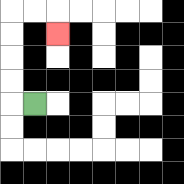{'start': '[1, 4]', 'end': '[2, 1]', 'path_directions': 'L,U,U,U,U,R,R,D', 'path_coordinates': '[[1, 4], [0, 4], [0, 3], [0, 2], [0, 1], [0, 0], [1, 0], [2, 0], [2, 1]]'}